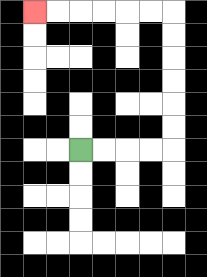{'start': '[3, 6]', 'end': '[1, 0]', 'path_directions': 'R,R,R,R,U,U,U,U,U,U,L,L,L,L,L,L', 'path_coordinates': '[[3, 6], [4, 6], [5, 6], [6, 6], [7, 6], [7, 5], [7, 4], [7, 3], [7, 2], [7, 1], [7, 0], [6, 0], [5, 0], [4, 0], [3, 0], [2, 0], [1, 0]]'}